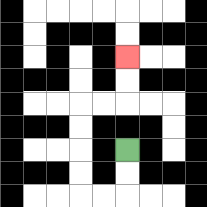{'start': '[5, 6]', 'end': '[5, 2]', 'path_directions': 'D,D,L,L,U,U,U,U,R,R,U,U', 'path_coordinates': '[[5, 6], [5, 7], [5, 8], [4, 8], [3, 8], [3, 7], [3, 6], [3, 5], [3, 4], [4, 4], [5, 4], [5, 3], [5, 2]]'}